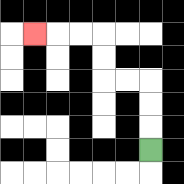{'start': '[6, 6]', 'end': '[1, 1]', 'path_directions': 'U,U,U,L,L,U,U,L,L,L', 'path_coordinates': '[[6, 6], [6, 5], [6, 4], [6, 3], [5, 3], [4, 3], [4, 2], [4, 1], [3, 1], [2, 1], [1, 1]]'}